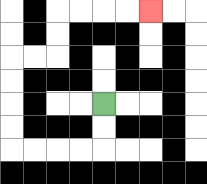{'start': '[4, 4]', 'end': '[6, 0]', 'path_directions': 'D,D,L,L,L,L,U,U,U,U,R,R,U,U,R,R,R,R', 'path_coordinates': '[[4, 4], [4, 5], [4, 6], [3, 6], [2, 6], [1, 6], [0, 6], [0, 5], [0, 4], [0, 3], [0, 2], [1, 2], [2, 2], [2, 1], [2, 0], [3, 0], [4, 0], [5, 0], [6, 0]]'}